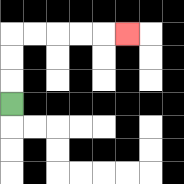{'start': '[0, 4]', 'end': '[5, 1]', 'path_directions': 'U,U,U,R,R,R,R,R', 'path_coordinates': '[[0, 4], [0, 3], [0, 2], [0, 1], [1, 1], [2, 1], [3, 1], [4, 1], [5, 1]]'}